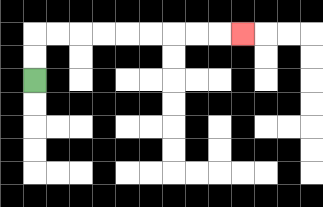{'start': '[1, 3]', 'end': '[10, 1]', 'path_directions': 'U,U,R,R,R,R,R,R,R,R,R', 'path_coordinates': '[[1, 3], [1, 2], [1, 1], [2, 1], [3, 1], [4, 1], [5, 1], [6, 1], [7, 1], [8, 1], [9, 1], [10, 1]]'}